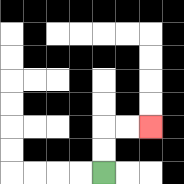{'start': '[4, 7]', 'end': '[6, 5]', 'path_directions': 'U,U,R,R', 'path_coordinates': '[[4, 7], [4, 6], [4, 5], [5, 5], [6, 5]]'}